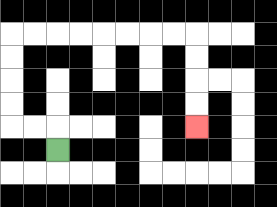{'start': '[2, 6]', 'end': '[8, 5]', 'path_directions': 'U,L,L,U,U,U,U,R,R,R,R,R,R,R,R,D,D,D,D', 'path_coordinates': '[[2, 6], [2, 5], [1, 5], [0, 5], [0, 4], [0, 3], [0, 2], [0, 1], [1, 1], [2, 1], [3, 1], [4, 1], [5, 1], [6, 1], [7, 1], [8, 1], [8, 2], [8, 3], [8, 4], [8, 5]]'}